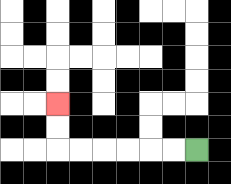{'start': '[8, 6]', 'end': '[2, 4]', 'path_directions': 'L,L,L,L,L,L,U,U', 'path_coordinates': '[[8, 6], [7, 6], [6, 6], [5, 6], [4, 6], [3, 6], [2, 6], [2, 5], [2, 4]]'}